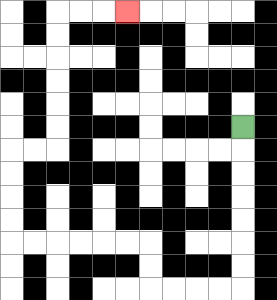{'start': '[10, 5]', 'end': '[5, 0]', 'path_directions': 'D,D,D,D,D,D,D,L,L,L,L,U,U,L,L,L,L,L,L,U,U,U,U,R,R,U,U,U,U,U,U,R,R,R', 'path_coordinates': '[[10, 5], [10, 6], [10, 7], [10, 8], [10, 9], [10, 10], [10, 11], [10, 12], [9, 12], [8, 12], [7, 12], [6, 12], [6, 11], [6, 10], [5, 10], [4, 10], [3, 10], [2, 10], [1, 10], [0, 10], [0, 9], [0, 8], [0, 7], [0, 6], [1, 6], [2, 6], [2, 5], [2, 4], [2, 3], [2, 2], [2, 1], [2, 0], [3, 0], [4, 0], [5, 0]]'}